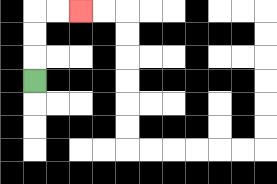{'start': '[1, 3]', 'end': '[3, 0]', 'path_directions': 'U,U,U,R,R', 'path_coordinates': '[[1, 3], [1, 2], [1, 1], [1, 0], [2, 0], [3, 0]]'}